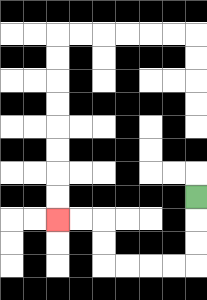{'start': '[8, 8]', 'end': '[2, 9]', 'path_directions': 'D,D,D,L,L,L,L,U,U,L,L', 'path_coordinates': '[[8, 8], [8, 9], [8, 10], [8, 11], [7, 11], [6, 11], [5, 11], [4, 11], [4, 10], [4, 9], [3, 9], [2, 9]]'}